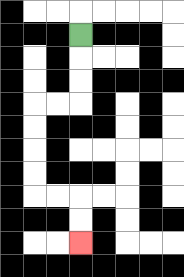{'start': '[3, 1]', 'end': '[3, 10]', 'path_directions': 'D,D,D,L,L,D,D,D,D,R,R,D,D', 'path_coordinates': '[[3, 1], [3, 2], [3, 3], [3, 4], [2, 4], [1, 4], [1, 5], [1, 6], [1, 7], [1, 8], [2, 8], [3, 8], [3, 9], [3, 10]]'}